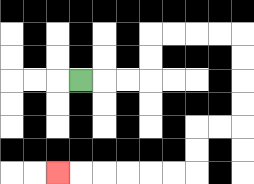{'start': '[3, 3]', 'end': '[2, 7]', 'path_directions': 'R,R,R,U,U,R,R,R,R,D,D,D,D,L,L,D,D,L,L,L,L,L,L', 'path_coordinates': '[[3, 3], [4, 3], [5, 3], [6, 3], [6, 2], [6, 1], [7, 1], [8, 1], [9, 1], [10, 1], [10, 2], [10, 3], [10, 4], [10, 5], [9, 5], [8, 5], [8, 6], [8, 7], [7, 7], [6, 7], [5, 7], [4, 7], [3, 7], [2, 7]]'}